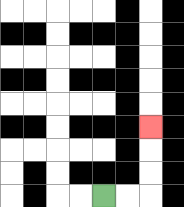{'start': '[4, 8]', 'end': '[6, 5]', 'path_directions': 'R,R,U,U,U', 'path_coordinates': '[[4, 8], [5, 8], [6, 8], [6, 7], [6, 6], [6, 5]]'}